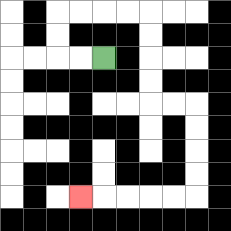{'start': '[4, 2]', 'end': '[3, 8]', 'path_directions': 'L,L,U,U,R,R,R,R,D,D,D,D,R,R,D,D,D,D,L,L,L,L,L', 'path_coordinates': '[[4, 2], [3, 2], [2, 2], [2, 1], [2, 0], [3, 0], [4, 0], [5, 0], [6, 0], [6, 1], [6, 2], [6, 3], [6, 4], [7, 4], [8, 4], [8, 5], [8, 6], [8, 7], [8, 8], [7, 8], [6, 8], [5, 8], [4, 8], [3, 8]]'}